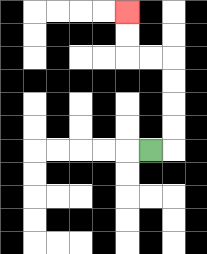{'start': '[6, 6]', 'end': '[5, 0]', 'path_directions': 'R,U,U,U,U,L,L,U,U', 'path_coordinates': '[[6, 6], [7, 6], [7, 5], [7, 4], [7, 3], [7, 2], [6, 2], [5, 2], [5, 1], [5, 0]]'}